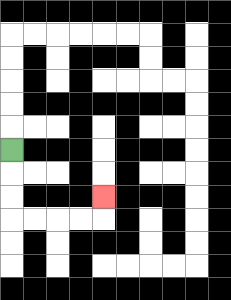{'start': '[0, 6]', 'end': '[4, 8]', 'path_directions': 'D,D,D,R,R,R,R,U', 'path_coordinates': '[[0, 6], [0, 7], [0, 8], [0, 9], [1, 9], [2, 9], [3, 9], [4, 9], [4, 8]]'}